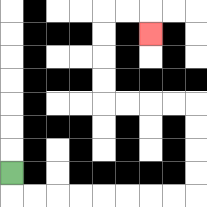{'start': '[0, 7]', 'end': '[6, 1]', 'path_directions': 'D,R,R,R,R,R,R,R,R,U,U,U,U,L,L,L,L,U,U,U,U,R,R,D', 'path_coordinates': '[[0, 7], [0, 8], [1, 8], [2, 8], [3, 8], [4, 8], [5, 8], [6, 8], [7, 8], [8, 8], [8, 7], [8, 6], [8, 5], [8, 4], [7, 4], [6, 4], [5, 4], [4, 4], [4, 3], [4, 2], [4, 1], [4, 0], [5, 0], [6, 0], [6, 1]]'}